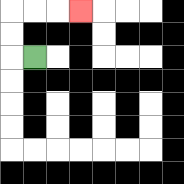{'start': '[1, 2]', 'end': '[3, 0]', 'path_directions': 'L,U,U,R,R,R', 'path_coordinates': '[[1, 2], [0, 2], [0, 1], [0, 0], [1, 0], [2, 0], [3, 0]]'}